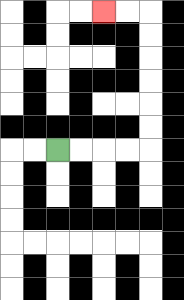{'start': '[2, 6]', 'end': '[4, 0]', 'path_directions': 'R,R,R,R,U,U,U,U,U,U,L,L', 'path_coordinates': '[[2, 6], [3, 6], [4, 6], [5, 6], [6, 6], [6, 5], [6, 4], [6, 3], [6, 2], [6, 1], [6, 0], [5, 0], [4, 0]]'}